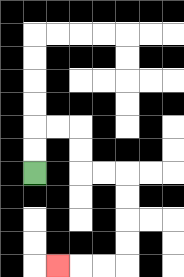{'start': '[1, 7]', 'end': '[2, 11]', 'path_directions': 'U,U,R,R,D,D,R,R,D,D,D,D,L,L,L', 'path_coordinates': '[[1, 7], [1, 6], [1, 5], [2, 5], [3, 5], [3, 6], [3, 7], [4, 7], [5, 7], [5, 8], [5, 9], [5, 10], [5, 11], [4, 11], [3, 11], [2, 11]]'}